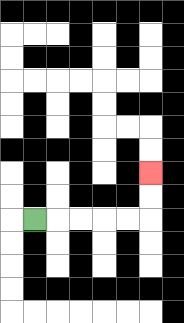{'start': '[1, 9]', 'end': '[6, 7]', 'path_directions': 'R,R,R,R,R,U,U', 'path_coordinates': '[[1, 9], [2, 9], [3, 9], [4, 9], [5, 9], [6, 9], [6, 8], [6, 7]]'}